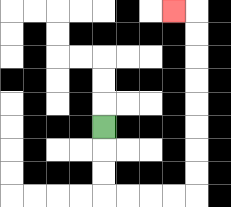{'start': '[4, 5]', 'end': '[7, 0]', 'path_directions': 'D,D,D,R,R,R,R,U,U,U,U,U,U,U,U,L', 'path_coordinates': '[[4, 5], [4, 6], [4, 7], [4, 8], [5, 8], [6, 8], [7, 8], [8, 8], [8, 7], [8, 6], [8, 5], [8, 4], [8, 3], [8, 2], [8, 1], [8, 0], [7, 0]]'}